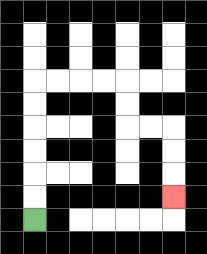{'start': '[1, 9]', 'end': '[7, 8]', 'path_directions': 'U,U,U,U,U,U,R,R,R,R,D,D,R,R,D,D,D', 'path_coordinates': '[[1, 9], [1, 8], [1, 7], [1, 6], [1, 5], [1, 4], [1, 3], [2, 3], [3, 3], [4, 3], [5, 3], [5, 4], [5, 5], [6, 5], [7, 5], [7, 6], [7, 7], [7, 8]]'}